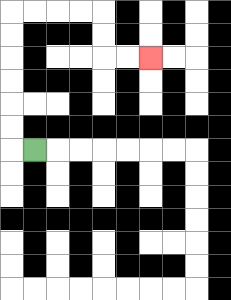{'start': '[1, 6]', 'end': '[6, 2]', 'path_directions': 'L,U,U,U,U,U,U,R,R,R,R,D,D,R,R', 'path_coordinates': '[[1, 6], [0, 6], [0, 5], [0, 4], [0, 3], [0, 2], [0, 1], [0, 0], [1, 0], [2, 0], [3, 0], [4, 0], [4, 1], [4, 2], [5, 2], [6, 2]]'}